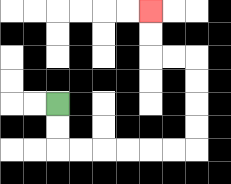{'start': '[2, 4]', 'end': '[6, 0]', 'path_directions': 'D,D,R,R,R,R,R,R,U,U,U,U,L,L,U,U', 'path_coordinates': '[[2, 4], [2, 5], [2, 6], [3, 6], [4, 6], [5, 6], [6, 6], [7, 6], [8, 6], [8, 5], [8, 4], [8, 3], [8, 2], [7, 2], [6, 2], [6, 1], [6, 0]]'}